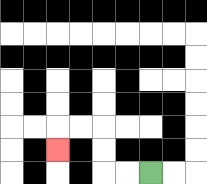{'start': '[6, 7]', 'end': '[2, 6]', 'path_directions': 'L,L,U,U,L,L,D', 'path_coordinates': '[[6, 7], [5, 7], [4, 7], [4, 6], [4, 5], [3, 5], [2, 5], [2, 6]]'}